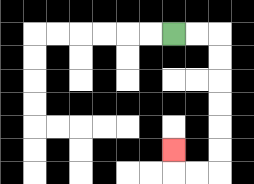{'start': '[7, 1]', 'end': '[7, 6]', 'path_directions': 'R,R,D,D,D,D,D,D,L,L,U', 'path_coordinates': '[[7, 1], [8, 1], [9, 1], [9, 2], [9, 3], [9, 4], [9, 5], [9, 6], [9, 7], [8, 7], [7, 7], [7, 6]]'}